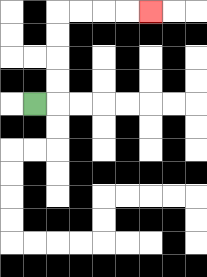{'start': '[1, 4]', 'end': '[6, 0]', 'path_directions': 'R,U,U,U,U,R,R,R,R', 'path_coordinates': '[[1, 4], [2, 4], [2, 3], [2, 2], [2, 1], [2, 0], [3, 0], [4, 0], [5, 0], [6, 0]]'}